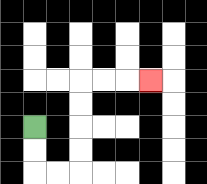{'start': '[1, 5]', 'end': '[6, 3]', 'path_directions': 'D,D,R,R,U,U,U,U,R,R,R', 'path_coordinates': '[[1, 5], [1, 6], [1, 7], [2, 7], [3, 7], [3, 6], [3, 5], [3, 4], [3, 3], [4, 3], [5, 3], [6, 3]]'}